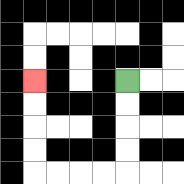{'start': '[5, 3]', 'end': '[1, 3]', 'path_directions': 'D,D,D,D,L,L,L,L,U,U,U,U', 'path_coordinates': '[[5, 3], [5, 4], [5, 5], [5, 6], [5, 7], [4, 7], [3, 7], [2, 7], [1, 7], [1, 6], [1, 5], [1, 4], [1, 3]]'}